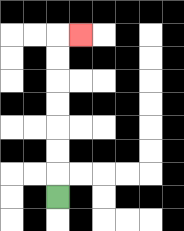{'start': '[2, 8]', 'end': '[3, 1]', 'path_directions': 'U,U,U,U,U,U,U,R', 'path_coordinates': '[[2, 8], [2, 7], [2, 6], [2, 5], [2, 4], [2, 3], [2, 2], [2, 1], [3, 1]]'}